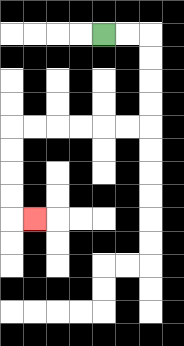{'start': '[4, 1]', 'end': '[1, 9]', 'path_directions': 'R,R,D,D,D,D,L,L,L,L,L,L,D,D,D,D,R', 'path_coordinates': '[[4, 1], [5, 1], [6, 1], [6, 2], [6, 3], [6, 4], [6, 5], [5, 5], [4, 5], [3, 5], [2, 5], [1, 5], [0, 5], [0, 6], [0, 7], [0, 8], [0, 9], [1, 9]]'}